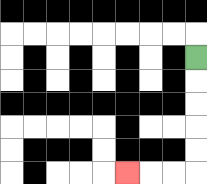{'start': '[8, 2]', 'end': '[5, 7]', 'path_directions': 'D,D,D,D,D,L,L,L', 'path_coordinates': '[[8, 2], [8, 3], [8, 4], [8, 5], [8, 6], [8, 7], [7, 7], [6, 7], [5, 7]]'}